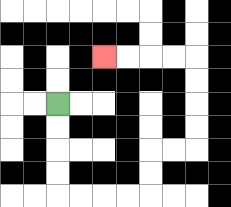{'start': '[2, 4]', 'end': '[4, 2]', 'path_directions': 'D,D,D,D,R,R,R,R,U,U,R,R,U,U,U,U,L,L,L,L', 'path_coordinates': '[[2, 4], [2, 5], [2, 6], [2, 7], [2, 8], [3, 8], [4, 8], [5, 8], [6, 8], [6, 7], [6, 6], [7, 6], [8, 6], [8, 5], [8, 4], [8, 3], [8, 2], [7, 2], [6, 2], [5, 2], [4, 2]]'}